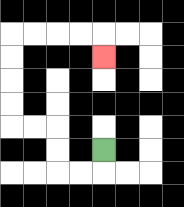{'start': '[4, 6]', 'end': '[4, 2]', 'path_directions': 'D,L,L,U,U,L,L,U,U,U,U,R,R,R,R,D', 'path_coordinates': '[[4, 6], [4, 7], [3, 7], [2, 7], [2, 6], [2, 5], [1, 5], [0, 5], [0, 4], [0, 3], [0, 2], [0, 1], [1, 1], [2, 1], [3, 1], [4, 1], [4, 2]]'}